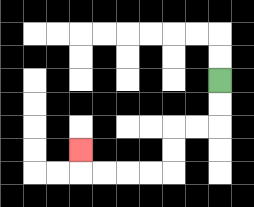{'start': '[9, 3]', 'end': '[3, 6]', 'path_directions': 'D,D,L,L,D,D,L,L,L,L,U', 'path_coordinates': '[[9, 3], [9, 4], [9, 5], [8, 5], [7, 5], [7, 6], [7, 7], [6, 7], [5, 7], [4, 7], [3, 7], [3, 6]]'}